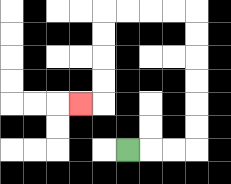{'start': '[5, 6]', 'end': '[3, 4]', 'path_directions': 'R,R,R,U,U,U,U,U,U,L,L,L,L,D,D,D,D,L', 'path_coordinates': '[[5, 6], [6, 6], [7, 6], [8, 6], [8, 5], [8, 4], [8, 3], [8, 2], [8, 1], [8, 0], [7, 0], [6, 0], [5, 0], [4, 0], [4, 1], [4, 2], [4, 3], [4, 4], [3, 4]]'}